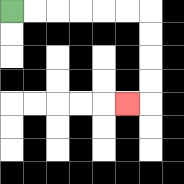{'start': '[0, 0]', 'end': '[5, 4]', 'path_directions': 'R,R,R,R,R,R,D,D,D,D,L', 'path_coordinates': '[[0, 0], [1, 0], [2, 0], [3, 0], [4, 0], [5, 0], [6, 0], [6, 1], [6, 2], [6, 3], [6, 4], [5, 4]]'}